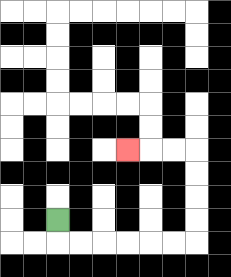{'start': '[2, 9]', 'end': '[5, 6]', 'path_directions': 'D,R,R,R,R,R,R,U,U,U,U,L,L,L', 'path_coordinates': '[[2, 9], [2, 10], [3, 10], [4, 10], [5, 10], [6, 10], [7, 10], [8, 10], [8, 9], [8, 8], [8, 7], [8, 6], [7, 6], [6, 6], [5, 6]]'}